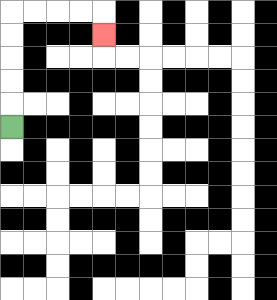{'start': '[0, 5]', 'end': '[4, 1]', 'path_directions': 'U,U,U,U,U,R,R,R,R,D', 'path_coordinates': '[[0, 5], [0, 4], [0, 3], [0, 2], [0, 1], [0, 0], [1, 0], [2, 0], [3, 0], [4, 0], [4, 1]]'}